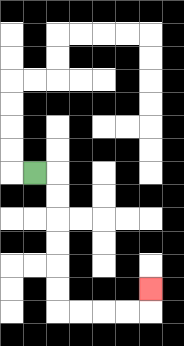{'start': '[1, 7]', 'end': '[6, 12]', 'path_directions': 'R,D,D,D,D,D,D,R,R,R,R,U', 'path_coordinates': '[[1, 7], [2, 7], [2, 8], [2, 9], [2, 10], [2, 11], [2, 12], [2, 13], [3, 13], [4, 13], [5, 13], [6, 13], [6, 12]]'}